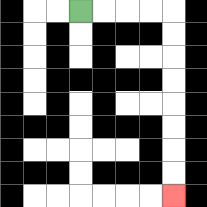{'start': '[3, 0]', 'end': '[7, 8]', 'path_directions': 'R,R,R,R,D,D,D,D,D,D,D,D', 'path_coordinates': '[[3, 0], [4, 0], [5, 0], [6, 0], [7, 0], [7, 1], [7, 2], [7, 3], [7, 4], [7, 5], [7, 6], [7, 7], [7, 8]]'}